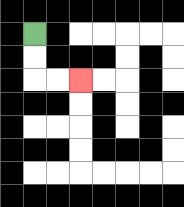{'start': '[1, 1]', 'end': '[3, 3]', 'path_directions': 'D,D,R,R', 'path_coordinates': '[[1, 1], [1, 2], [1, 3], [2, 3], [3, 3]]'}